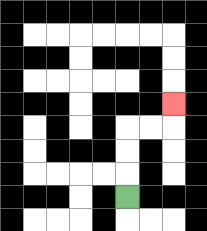{'start': '[5, 8]', 'end': '[7, 4]', 'path_directions': 'U,U,U,R,R,U', 'path_coordinates': '[[5, 8], [5, 7], [5, 6], [5, 5], [6, 5], [7, 5], [7, 4]]'}